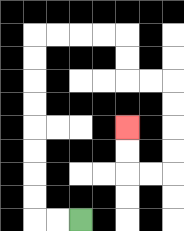{'start': '[3, 9]', 'end': '[5, 5]', 'path_directions': 'L,L,U,U,U,U,U,U,U,U,R,R,R,R,D,D,R,R,D,D,D,D,L,L,U,U', 'path_coordinates': '[[3, 9], [2, 9], [1, 9], [1, 8], [1, 7], [1, 6], [1, 5], [1, 4], [1, 3], [1, 2], [1, 1], [2, 1], [3, 1], [4, 1], [5, 1], [5, 2], [5, 3], [6, 3], [7, 3], [7, 4], [7, 5], [7, 6], [7, 7], [6, 7], [5, 7], [5, 6], [5, 5]]'}